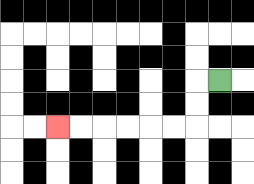{'start': '[9, 3]', 'end': '[2, 5]', 'path_directions': 'L,D,D,L,L,L,L,L,L', 'path_coordinates': '[[9, 3], [8, 3], [8, 4], [8, 5], [7, 5], [6, 5], [5, 5], [4, 5], [3, 5], [2, 5]]'}